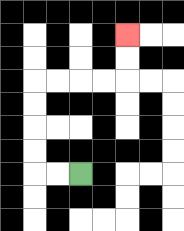{'start': '[3, 7]', 'end': '[5, 1]', 'path_directions': 'L,L,U,U,U,U,R,R,R,R,U,U', 'path_coordinates': '[[3, 7], [2, 7], [1, 7], [1, 6], [1, 5], [1, 4], [1, 3], [2, 3], [3, 3], [4, 3], [5, 3], [5, 2], [5, 1]]'}